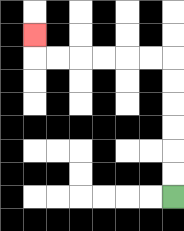{'start': '[7, 8]', 'end': '[1, 1]', 'path_directions': 'U,U,U,U,U,U,L,L,L,L,L,L,U', 'path_coordinates': '[[7, 8], [7, 7], [7, 6], [7, 5], [7, 4], [7, 3], [7, 2], [6, 2], [5, 2], [4, 2], [3, 2], [2, 2], [1, 2], [1, 1]]'}